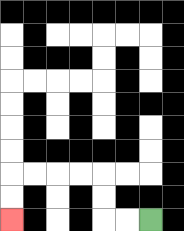{'start': '[6, 9]', 'end': '[0, 9]', 'path_directions': 'L,L,U,U,L,L,L,L,D,D', 'path_coordinates': '[[6, 9], [5, 9], [4, 9], [4, 8], [4, 7], [3, 7], [2, 7], [1, 7], [0, 7], [0, 8], [0, 9]]'}